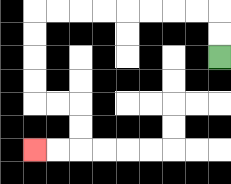{'start': '[9, 2]', 'end': '[1, 6]', 'path_directions': 'U,U,L,L,L,L,L,L,L,L,D,D,D,D,R,R,D,D,L,L', 'path_coordinates': '[[9, 2], [9, 1], [9, 0], [8, 0], [7, 0], [6, 0], [5, 0], [4, 0], [3, 0], [2, 0], [1, 0], [1, 1], [1, 2], [1, 3], [1, 4], [2, 4], [3, 4], [3, 5], [3, 6], [2, 6], [1, 6]]'}